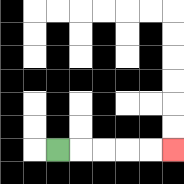{'start': '[2, 6]', 'end': '[7, 6]', 'path_directions': 'R,R,R,R,R', 'path_coordinates': '[[2, 6], [3, 6], [4, 6], [5, 6], [6, 6], [7, 6]]'}